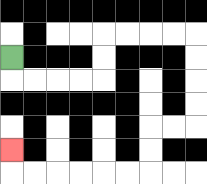{'start': '[0, 2]', 'end': '[0, 6]', 'path_directions': 'D,R,R,R,R,U,U,R,R,R,R,D,D,D,D,L,L,D,D,L,L,L,L,L,L,U', 'path_coordinates': '[[0, 2], [0, 3], [1, 3], [2, 3], [3, 3], [4, 3], [4, 2], [4, 1], [5, 1], [6, 1], [7, 1], [8, 1], [8, 2], [8, 3], [8, 4], [8, 5], [7, 5], [6, 5], [6, 6], [6, 7], [5, 7], [4, 7], [3, 7], [2, 7], [1, 7], [0, 7], [0, 6]]'}